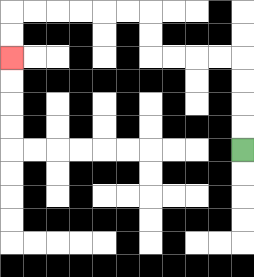{'start': '[10, 6]', 'end': '[0, 2]', 'path_directions': 'U,U,U,U,L,L,L,L,U,U,L,L,L,L,L,L,D,D', 'path_coordinates': '[[10, 6], [10, 5], [10, 4], [10, 3], [10, 2], [9, 2], [8, 2], [7, 2], [6, 2], [6, 1], [6, 0], [5, 0], [4, 0], [3, 0], [2, 0], [1, 0], [0, 0], [0, 1], [0, 2]]'}